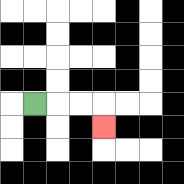{'start': '[1, 4]', 'end': '[4, 5]', 'path_directions': 'R,R,R,D', 'path_coordinates': '[[1, 4], [2, 4], [3, 4], [4, 4], [4, 5]]'}